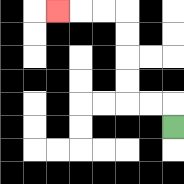{'start': '[7, 5]', 'end': '[2, 0]', 'path_directions': 'U,L,L,U,U,U,U,L,L,L', 'path_coordinates': '[[7, 5], [7, 4], [6, 4], [5, 4], [5, 3], [5, 2], [5, 1], [5, 0], [4, 0], [3, 0], [2, 0]]'}